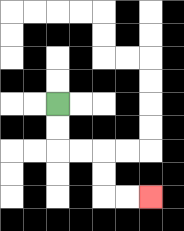{'start': '[2, 4]', 'end': '[6, 8]', 'path_directions': 'D,D,R,R,D,D,R,R', 'path_coordinates': '[[2, 4], [2, 5], [2, 6], [3, 6], [4, 6], [4, 7], [4, 8], [5, 8], [6, 8]]'}